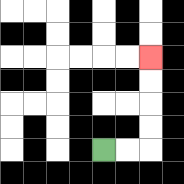{'start': '[4, 6]', 'end': '[6, 2]', 'path_directions': 'R,R,U,U,U,U', 'path_coordinates': '[[4, 6], [5, 6], [6, 6], [6, 5], [6, 4], [6, 3], [6, 2]]'}